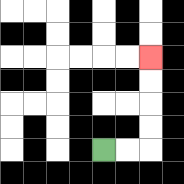{'start': '[4, 6]', 'end': '[6, 2]', 'path_directions': 'R,R,U,U,U,U', 'path_coordinates': '[[4, 6], [5, 6], [6, 6], [6, 5], [6, 4], [6, 3], [6, 2]]'}